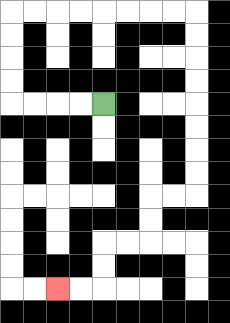{'start': '[4, 4]', 'end': '[2, 12]', 'path_directions': 'L,L,L,L,U,U,U,U,R,R,R,R,R,R,R,R,D,D,D,D,D,D,D,D,L,L,D,D,L,L,D,D,L,L', 'path_coordinates': '[[4, 4], [3, 4], [2, 4], [1, 4], [0, 4], [0, 3], [0, 2], [0, 1], [0, 0], [1, 0], [2, 0], [3, 0], [4, 0], [5, 0], [6, 0], [7, 0], [8, 0], [8, 1], [8, 2], [8, 3], [8, 4], [8, 5], [8, 6], [8, 7], [8, 8], [7, 8], [6, 8], [6, 9], [6, 10], [5, 10], [4, 10], [4, 11], [4, 12], [3, 12], [2, 12]]'}